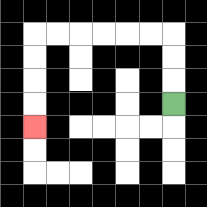{'start': '[7, 4]', 'end': '[1, 5]', 'path_directions': 'U,U,U,L,L,L,L,L,L,D,D,D,D', 'path_coordinates': '[[7, 4], [7, 3], [7, 2], [7, 1], [6, 1], [5, 1], [4, 1], [3, 1], [2, 1], [1, 1], [1, 2], [1, 3], [1, 4], [1, 5]]'}